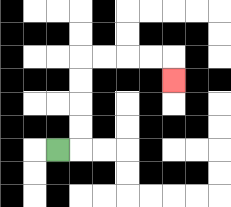{'start': '[2, 6]', 'end': '[7, 3]', 'path_directions': 'R,U,U,U,U,R,R,R,R,D', 'path_coordinates': '[[2, 6], [3, 6], [3, 5], [3, 4], [3, 3], [3, 2], [4, 2], [5, 2], [6, 2], [7, 2], [7, 3]]'}